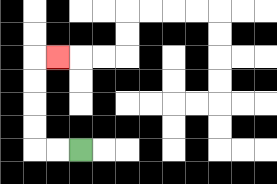{'start': '[3, 6]', 'end': '[2, 2]', 'path_directions': 'L,L,U,U,U,U,R', 'path_coordinates': '[[3, 6], [2, 6], [1, 6], [1, 5], [1, 4], [1, 3], [1, 2], [2, 2]]'}